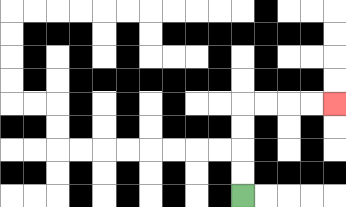{'start': '[10, 8]', 'end': '[14, 4]', 'path_directions': 'U,U,U,U,R,R,R,R', 'path_coordinates': '[[10, 8], [10, 7], [10, 6], [10, 5], [10, 4], [11, 4], [12, 4], [13, 4], [14, 4]]'}